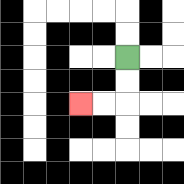{'start': '[5, 2]', 'end': '[3, 4]', 'path_directions': 'D,D,L,L', 'path_coordinates': '[[5, 2], [5, 3], [5, 4], [4, 4], [3, 4]]'}